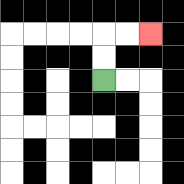{'start': '[4, 3]', 'end': '[6, 1]', 'path_directions': 'U,U,R,R', 'path_coordinates': '[[4, 3], [4, 2], [4, 1], [5, 1], [6, 1]]'}